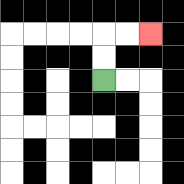{'start': '[4, 3]', 'end': '[6, 1]', 'path_directions': 'U,U,R,R', 'path_coordinates': '[[4, 3], [4, 2], [4, 1], [5, 1], [6, 1]]'}